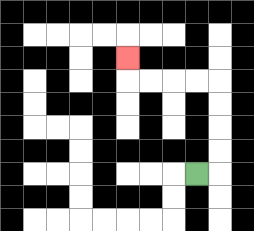{'start': '[8, 7]', 'end': '[5, 2]', 'path_directions': 'R,U,U,U,U,L,L,L,L,U', 'path_coordinates': '[[8, 7], [9, 7], [9, 6], [9, 5], [9, 4], [9, 3], [8, 3], [7, 3], [6, 3], [5, 3], [5, 2]]'}